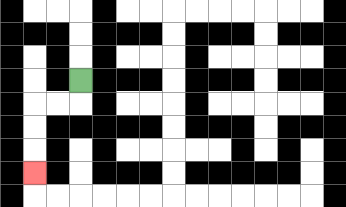{'start': '[3, 3]', 'end': '[1, 7]', 'path_directions': 'D,L,L,D,D,D', 'path_coordinates': '[[3, 3], [3, 4], [2, 4], [1, 4], [1, 5], [1, 6], [1, 7]]'}